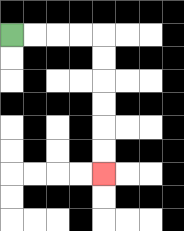{'start': '[0, 1]', 'end': '[4, 7]', 'path_directions': 'R,R,R,R,D,D,D,D,D,D', 'path_coordinates': '[[0, 1], [1, 1], [2, 1], [3, 1], [4, 1], [4, 2], [4, 3], [4, 4], [4, 5], [4, 6], [4, 7]]'}